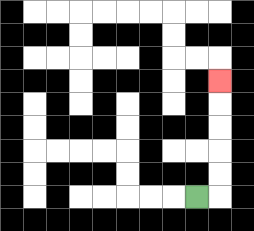{'start': '[8, 8]', 'end': '[9, 3]', 'path_directions': 'R,U,U,U,U,U', 'path_coordinates': '[[8, 8], [9, 8], [9, 7], [9, 6], [9, 5], [9, 4], [9, 3]]'}